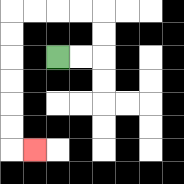{'start': '[2, 2]', 'end': '[1, 6]', 'path_directions': 'R,R,U,U,L,L,L,L,D,D,D,D,D,D,R', 'path_coordinates': '[[2, 2], [3, 2], [4, 2], [4, 1], [4, 0], [3, 0], [2, 0], [1, 0], [0, 0], [0, 1], [0, 2], [0, 3], [0, 4], [0, 5], [0, 6], [1, 6]]'}